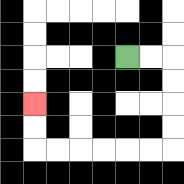{'start': '[5, 2]', 'end': '[1, 4]', 'path_directions': 'R,R,D,D,D,D,L,L,L,L,L,L,U,U', 'path_coordinates': '[[5, 2], [6, 2], [7, 2], [7, 3], [7, 4], [7, 5], [7, 6], [6, 6], [5, 6], [4, 6], [3, 6], [2, 6], [1, 6], [1, 5], [1, 4]]'}